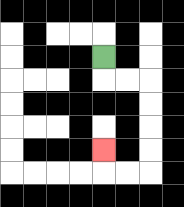{'start': '[4, 2]', 'end': '[4, 6]', 'path_directions': 'D,R,R,D,D,D,D,L,L,U', 'path_coordinates': '[[4, 2], [4, 3], [5, 3], [6, 3], [6, 4], [6, 5], [6, 6], [6, 7], [5, 7], [4, 7], [4, 6]]'}